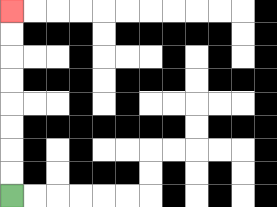{'start': '[0, 8]', 'end': '[0, 0]', 'path_directions': 'U,U,U,U,U,U,U,U', 'path_coordinates': '[[0, 8], [0, 7], [0, 6], [0, 5], [0, 4], [0, 3], [0, 2], [0, 1], [0, 0]]'}